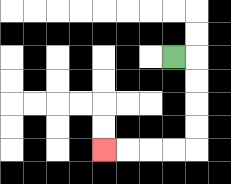{'start': '[7, 2]', 'end': '[4, 6]', 'path_directions': 'R,D,D,D,D,L,L,L,L', 'path_coordinates': '[[7, 2], [8, 2], [8, 3], [8, 4], [8, 5], [8, 6], [7, 6], [6, 6], [5, 6], [4, 6]]'}